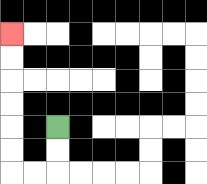{'start': '[2, 5]', 'end': '[0, 1]', 'path_directions': 'D,D,L,L,U,U,U,U,U,U', 'path_coordinates': '[[2, 5], [2, 6], [2, 7], [1, 7], [0, 7], [0, 6], [0, 5], [0, 4], [0, 3], [0, 2], [0, 1]]'}